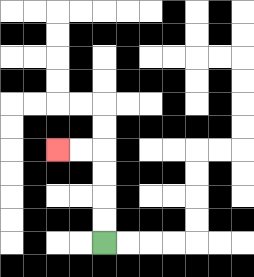{'start': '[4, 10]', 'end': '[2, 6]', 'path_directions': 'U,U,U,U,L,L', 'path_coordinates': '[[4, 10], [4, 9], [4, 8], [4, 7], [4, 6], [3, 6], [2, 6]]'}